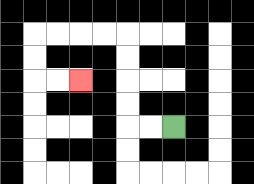{'start': '[7, 5]', 'end': '[3, 3]', 'path_directions': 'L,L,U,U,U,U,L,L,L,L,D,D,R,R', 'path_coordinates': '[[7, 5], [6, 5], [5, 5], [5, 4], [5, 3], [5, 2], [5, 1], [4, 1], [3, 1], [2, 1], [1, 1], [1, 2], [1, 3], [2, 3], [3, 3]]'}